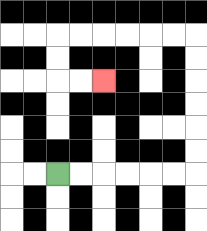{'start': '[2, 7]', 'end': '[4, 3]', 'path_directions': 'R,R,R,R,R,R,U,U,U,U,U,U,L,L,L,L,L,L,D,D,R,R', 'path_coordinates': '[[2, 7], [3, 7], [4, 7], [5, 7], [6, 7], [7, 7], [8, 7], [8, 6], [8, 5], [8, 4], [8, 3], [8, 2], [8, 1], [7, 1], [6, 1], [5, 1], [4, 1], [3, 1], [2, 1], [2, 2], [2, 3], [3, 3], [4, 3]]'}